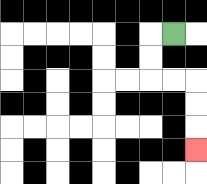{'start': '[7, 1]', 'end': '[8, 6]', 'path_directions': 'L,D,D,R,R,D,D,D', 'path_coordinates': '[[7, 1], [6, 1], [6, 2], [6, 3], [7, 3], [8, 3], [8, 4], [8, 5], [8, 6]]'}